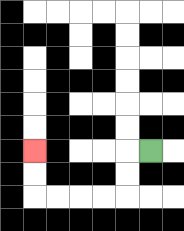{'start': '[6, 6]', 'end': '[1, 6]', 'path_directions': 'L,D,D,L,L,L,L,U,U', 'path_coordinates': '[[6, 6], [5, 6], [5, 7], [5, 8], [4, 8], [3, 8], [2, 8], [1, 8], [1, 7], [1, 6]]'}